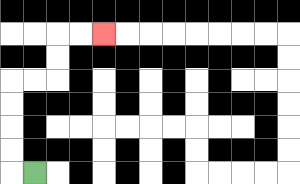{'start': '[1, 7]', 'end': '[4, 1]', 'path_directions': 'L,U,U,U,U,R,R,U,U,R,R', 'path_coordinates': '[[1, 7], [0, 7], [0, 6], [0, 5], [0, 4], [0, 3], [1, 3], [2, 3], [2, 2], [2, 1], [3, 1], [4, 1]]'}